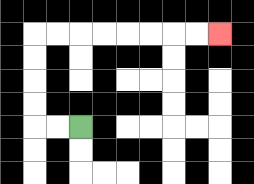{'start': '[3, 5]', 'end': '[9, 1]', 'path_directions': 'L,L,U,U,U,U,R,R,R,R,R,R,R,R', 'path_coordinates': '[[3, 5], [2, 5], [1, 5], [1, 4], [1, 3], [1, 2], [1, 1], [2, 1], [3, 1], [4, 1], [5, 1], [6, 1], [7, 1], [8, 1], [9, 1]]'}